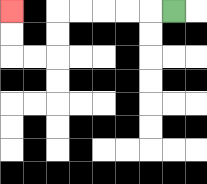{'start': '[7, 0]', 'end': '[0, 0]', 'path_directions': 'L,L,L,L,L,D,D,L,L,U,U', 'path_coordinates': '[[7, 0], [6, 0], [5, 0], [4, 0], [3, 0], [2, 0], [2, 1], [2, 2], [1, 2], [0, 2], [0, 1], [0, 0]]'}